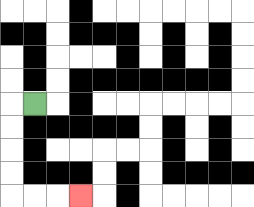{'start': '[1, 4]', 'end': '[3, 8]', 'path_directions': 'L,D,D,D,D,R,R,R', 'path_coordinates': '[[1, 4], [0, 4], [0, 5], [0, 6], [0, 7], [0, 8], [1, 8], [2, 8], [3, 8]]'}